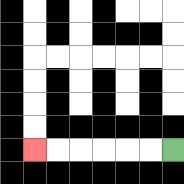{'start': '[7, 6]', 'end': '[1, 6]', 'path_directions': 'L,L,L,L,L,L', 'path_coordinates': '[[7, 6], [6, 6], [5, 6], [4, 6], [3, 6], [2, 6], [1, 6]]'}